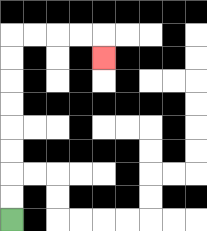{'start': '[0, 9]', 'end': '[4, 2]', 'path_directions': 'U,U,U,U,U,U,U,U,R,R,R,R,D', 'path_coordinates': '[[0, 9], [0, 8], [0, 7], [0, 6], [0, 5], [0, 4], [0, 3], [0, 2], [0, 1], [1, 1], [2, 1], [3, 1], [4, 1], [4, 2]]'}